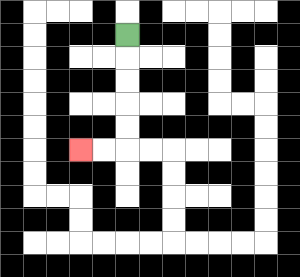{'start': '[5, 1]', 'end': '[3, 6]', 'path_directions': 'D,D,D,D,D,L,L', 'path_coordinates': '[[5, 1], [5, 2], [5, 3], [5, 4], [5, 5], [5, 6], [4, 6], [3, 6]]'}